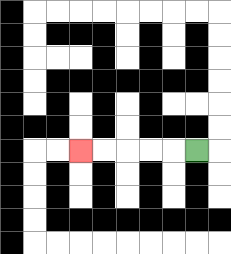{'start': '[8, 6]', 'end': '[3, 6]', 'path_directions': 'L,L,L,L,L', 'path_coordinates': '[[8, 6], [7, 6], [6, 6], [5, 6], [4, 6], [3, 6]]'}